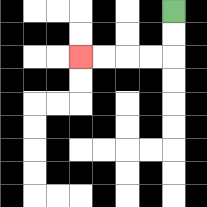{'start': '[7, 0]', 'end': '[3, 2]', 'path_directions': 'D,D,L,L,L,L', 'path_coordinates': '[[7, 0], [7, 1], [7, 2], [6, 2], [5, 2], [4, 2], [3, 2]]'}